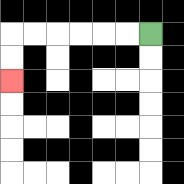{'start': '[6, 1]', 'end': '[0, 3]', 'path_directions': 'L,L,L,L,L,L,D,D', 'path_coordinates': '[[6, 1], [5, 1], [4, 1], [3, 1], [2, 1], [1, 1], [0, 1], [0, 2], [0, 3]]'}